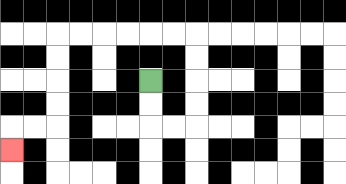{'start': '[6, 3]', 'end': '[0, 6]', 'path_directions': 'D,D,R,R,U,U,U,U,L,L,L,L,L,L,D,D,D,D,L,L,D', 'path_coordinates': '[[6, 3], [6, 4], [6, 5], [7, 5], [8, 5], [8, 4], [8, 3], [8, 2], [8, 1], [7, 1], [6, 1], [5, 1], [4, 1], [3, 1], [2, 1], [2, 2], [2, 3], [2, 4], [2, 5], [1, 5], [0, 5], [0, 6]]'}